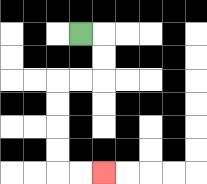{'start': '[3, 1]', 'end': '[4, 7]', 'path_directions': 'R,D,D,L,L,D,D,D,D,R,R', 'path_coordinates': '[[3, 1], [4, 1], [4, 2], [4, 3], [3, 3], [2, 3], [2, 4], [2, 5], [2, 6], [2, 7], [3, 7], [4, 7]]'}